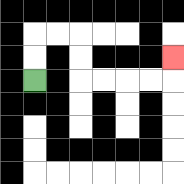{'start': '[1, 3]', 'end': '[7, 2]', 'path_directions': 'U,U,R,R,D,D,R,R,R,R,U', 'path_coordinates': '[[1, 3], [1, 2], [1, 1], [2, 1], [3, 1], [3, 2], [3, 3], [4, 3], [5, 3], [6, 3], [7, 3], [7, 2]]'}